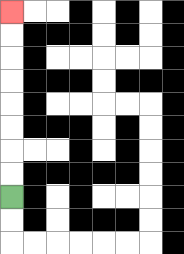{'start': '[0, 8]', 'end': '[0, 0]', 'path_directions': 'U,U,U,U,U,U,U,U', 'path_coordinates': '[[0, 8], [0, 7], [0, 6], [0, 5], [0, 4], [0, 3], [0, 2], [0, 1], [0, 0]]'}